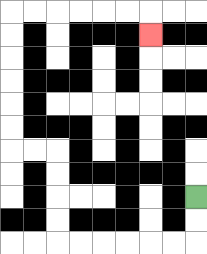{'start': '[8, 8]', 'end': '[6, 1]', 'path_directions': 'D,D,L,L,L,L,L,L,U,U,U,U,L,L,U,U,U,U,U,U,R,R,R,R,R,R,D', 'path_coordinates': '[[8, 8], [8, 9], [8, 10], [7, 10], [6, 10], [5, 10], [4, 10], [3, 10], [2, 10], [2, 9], [2, 8], [2, 7], [2, 6], [1, 6], [0, 6], [0, 5], [0, 4], [0, 3], [0, 2], [0, 1], [0, 0], [1, 0], [2, 0], [3, 0], [4, 0], [5, 0], [6, 0], [6, 1]]'}